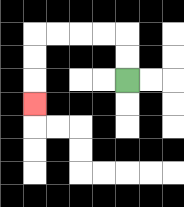{'start': '[5, 3]', 'end': '[1, 4]', 'path_directions': 'U,U,L,L,L,L,D,D,D', 'path_coordinates': '[[5, 3], [5, 2], [5, 1], [4, 1], [3, 1], [2, 1], [1, 1], [1, 2], [1, 3], [1, 4]]'}